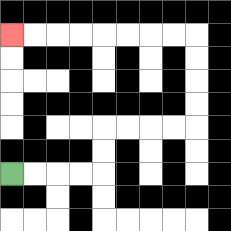{'start': '[0, 7]', 'end': '[0, 1]', 'path_directions': 'R,R,R,R,U,U,R,R,R,R,U,U,U,U,L,L,L,L,L,L,L,L', 'path_coordinates': '[[0, 7], [1, 7], [2, 7], [3, 7], [4, 7], [4, 6], [4, 5], [5, 5], [6, 5], [7, 5], [8, 5], [8, 4], [8, 3], [8, 2], [8, 1], [7, 1], [6, 1], [5, 1], [4, 1], [3, 1], [2, 1], [1, 1], [0, 1]]'}